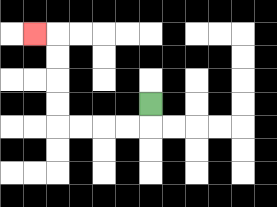{'start': '[6, 4]', 'end': '[1, 1]', 'path_directions': 'D,L,L,L,L,U,U,U,U,L', 'path_coordinates': '[[6, 4], [6, 5], [5, 5], [4, 5], [3, 5], [2, 5], [2, 4], [2, 3], [2, 2], [2, 1], [1, 1]]'}